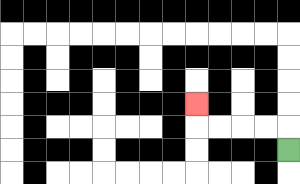{'start': '[12, 6]', 'end': '[8, 4]', 'path_directions': 'U,L,L,L,L,U', 'path_coordinates': '[[12, 6], [12, 5], [11, 5], [10, 5], [9, 5], [8, 5], [8, 4]]'}